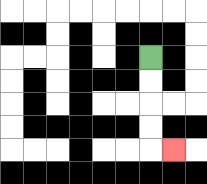{'start': '[6, 2]', 'end': '[7, 6]', 'path_directions': 'D,D,D,D,R', 'path_coordinates': '[[6, 2], [6, 3], [6, 4], [6, 5], [6, 6], [7, 6]]'}